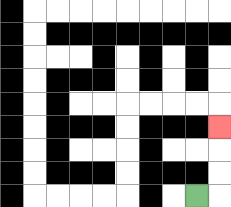{'start': '[8, 8]', 'end': '[9, 5]', 'path_directions': 'R,U,U,U', 'path_coordinates': '[[8, 8], [9, 8], [9, 7], [9, 6], [9, 5]]'}